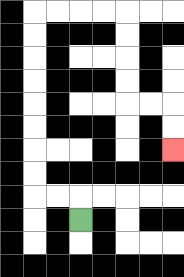{'start': '[3, 9]', 'end': '[7, 6]', 'path_directions': 'U,L,L,U,U,U,U,U,U,U,U,R,R,R,R,D,D,D,D,R,R,D,D', 'path_coordinates': '[[3, 9], [3, 8], [2, 8], [1, 8], [1, 7], [1, 6], [1, 5], [1, 4], [1, 3], [1, 2], [1, 1], [1, 0], [2, 0], [3, 0], [4, 0], [5, 0], [5, 1], [5, 2], [5, 3], [5, 4], [6, 4], [7, 4], [7, 5], [7, 6]]'}